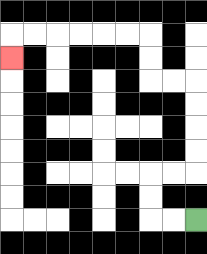{'start': '[8, 9]', 'end': '[0, 2]', 'path_directions': 'L,L,U,U,R,R,U,U,U,U,L,L,U,U,L,L,L,L,L,L,D', 'path_coordinates': '[[8, 9], [7, 9], [6, 9], [6, 8], [6, 7], [7, 7], [8, 7], [8, 6], [8, 5], [8, 4], [8, 3], [7, 3], [6, 3], [6, 2], [6, 1], [5, 1], [4, 1], [3, 1], [2, 1], [1, 1], [0, 1], [0, 2]]'}